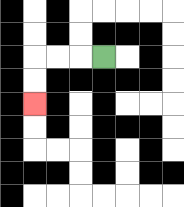{'start': '[4, 2]', 'end': '[1, 4]', 'path_directions': 'L,L,L,D,D', 'path_coordinates': '[[4, 2], [3, 2], [2, 2], [1, 2], [1, 3], [1, 4]]'}